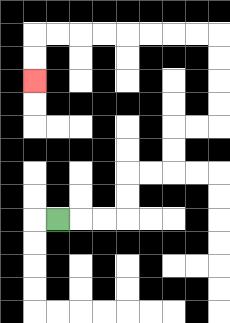{'start': '[2, 9]', 'end': '[1, 3]', 'path_directions': 'R,R,R,U,U,R,R,U,U,R,R,U,U,U,U,L,L,L,L,L,L,L,L,D,D', 'path_coordinates': '[[2, 9], [3, 9], [4, 9], [5, 9], [5, 8], [5, 7], [6, 7], [7, 7], [7, 6], [7, 5], [8, 5], [9, 5], [9, 4], [9, 3], [9, 2], [9, 1], [8, 1], [7, 1], [6, 1], [5, 1], [4, 1], [3, 1], [2, 1], [1, 1], [1, 2], [1, 3]]'}